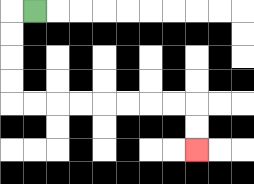{'start': '[1, 0]', 'end': '[8, 6]', 'path_directions': 'L,D,D,D,D,R,R,R,R,R,R,R,R,D,D', 'path_coordinates': '[[1, 0], [0, 0], [0, 1], [0, 2], [0, 3], [0, 4], [1, 4], [2, 4], [3, 4], [4, 4], [5, 4], [6, 4], [7, 4], [8, 4], [8, 5], [8, 6]]'}